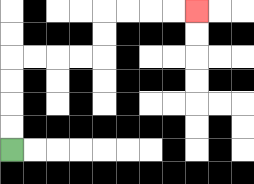{'start': '[0, 6]', 'end': '[8, 0]', 'path_directions': 'U,U,U,U,R,R,R,R,U,U,R,R,R,R', 'path_coordinates': '[[0, 6], [0, 5], [0, 4], [0, 3], [0, 2], [1, 2], [2, 2], [3, 2], [4, 2], [4, 1], [4, 0], [5, 0], [6, 0], [7, 0], [8, 0]]'}